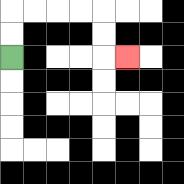{'start': '[0, 2]', 'end': '[5, 2]', 'path_directions': 'U,U,R,R,R,R,D,D,R', 'path_coordinates': '[[0, 2], [0, 1], [0, 0], [1, 0], [2, 0], [3, 0], [4, 0], [4, 1], [4, 2], [5, 2]]'}